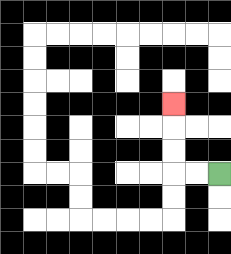{'start': '[9, 7]', 'end': '[7, 4]', 'path_directions': 'L,L,U,U,U', 'path_coordinates': '[[9, 7], [8, 7], [7, 7], [7, 6], [7, 5], [7, 4]]'}